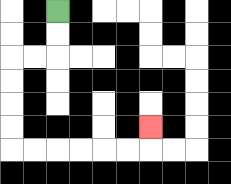{'start': '[2, 0]', 'end': '[6, 5]', 'path_directions': 'D,D,L,L,D,D,D,D,R,R,R,R,R,R,U', 'path_coordinates': '[[2, 0], [2, 1], [2, 2], [1, 2], [0, 2], [0, 3], [0, 4], [0, 5], [0, 6], [1, 6], [2, 6], [3, 6], [4, 6], [5, 6], [6, 6], [6, 5]]'}